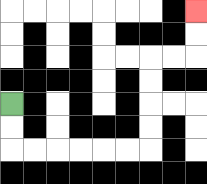{'start': '[0, 4]', 'end': '[8, 0]', 'path_directions': 'D,D,R,R,R,R,R,R,U,U,U,U,R,R,U,U', 'path_coordinates': '[[0, 4], [0, 5], [0, 6], [1, 6], [2, 6], [3, 6], [4, 6], [5, 6], [6, 6], [6, 5], [6, 4], [6, 3], [6, 2], [7, 2], [8, 2], [8, 1], [8, 0]]'}